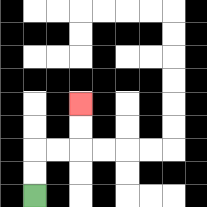{'start': '[1, 8]', 'end': '[3, 4]', 'path_directions': 'U,U,R,R,U,U', 'path_coordinates': '[[1, 8], [1, 7], [1, 6], [2, 6], [3, 6], [3, 5], [3, 4]]'}